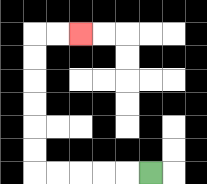{'start': '[6, 7]', 'end': '[3, 1]', 'path_directions': 'L,L,L,L,L,U,U,U,U,U,U,R,R', 'path_coordinates': '[[6, 7], [5, 7], [4, 7], [3, 7], [2, 7], [1, 7], [1, 6], [1, 5], [1, 4], [1, 3], [1, 2], [1, 1], [2, 1], [3, 1]]'}